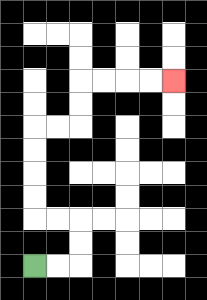{'start': '[1, 11]', 'end': '[7, 3]', 'path_directions': 'R,R,U,U,L,L,U,U,U,U,R,R,U,U,R,R,R,R', 'path_coordinates': '[[1, 11], [2, 11], [3, 11], [3, 10], [3, 9], [2, 9], [1, 9], [1, 8], [1, 7], [1, 6], [1, 5], [2, 5], [3, 5], [3, 4], [3, 3], [4, 3], [5, 3], [6, 3], [7, 3]]'}